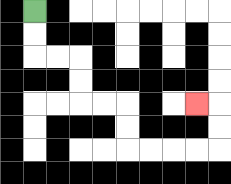{'start': '[1, 0]', 'end': '[8, 4]', 'path_directions': 'D,D,R,R,D,D,R,R,D,D,R,R,R,R,U,U,L', 'path_coordinates': '[[1, 0], [1, 1], [1, 2], [2, 2], [3, 2], [3, 3], [3, 4], [4, 4], [5, 4], [5, 5], [5, 6], [6, 6], [7, 6], [8, 6], [9, 6], [9, 5], [9, 4], [8, 4]]'}